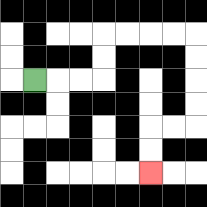{'start': '[1, 3]', 'end': '[6, 7]', 'path_directions': 'R,R,R,U,U,R,R,R,R,D,D,D,D,L,L,D,D', 'path_coordinates': '[[1, 3], [2, 3], [3, 3], [4, 3], [4, 2], [4, 1], [5, 1], [6, 1], [7, 1], [8, 1], [8, 2], [8, 3], [8, 4], [8, 5], [7, 5], [6, 5], [6, 6], [6, 7]]'}